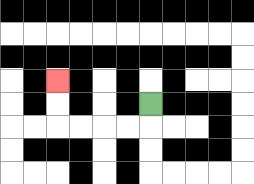{'start': '[6, 4]', 'end': '[2, 3]', 'path_directions': 'D,L,L,L,L,U,U', 'path_coordinates': '[[6, 4], [6, 5], [5, 5], [4, 5], [3, 5], [2, 5], [2, 4], [2, 3]]'}